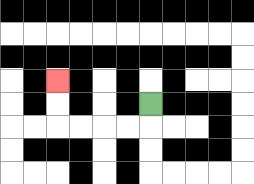{'start': '[6, 4]', 'end': '[2, 3]', 'path_directions': 'D,L,L,L,L,U,U', 'path_coordinates': '[[6, 4], [6, 5], [5, 5], [4, 5], [3, 5], [2, 5], [2, 4], [2, 3]]'}